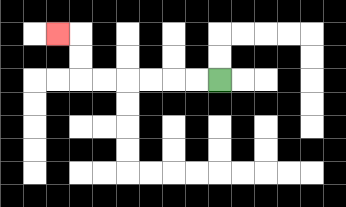{'start': '[9, 3]', 'end': '[2, 1]', 'path_directions': 'L,L,L,L,L,L,U,U,L', 'path_coordinates': '[[9, 3], [8, 3], [7, 3], [6, 3], [5, 3], [4, 3], [3, 3], [3, 2], [3, 1], [2, 1]]'}